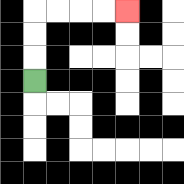{'start': '[1, 3]', 'end': '[5, 0]', 'path_directions': 'U,U,U,R,R,R,R', 'path_coordinates': '[[1, 3], [1, 2], [1, 1], [1, 0], [2, 0], [3, 0], [4, 0], [5, 0]]'}